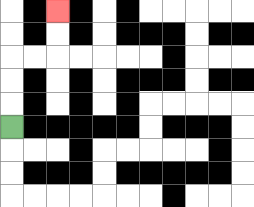{'start': '[0, 5]', 'end': '[2, 0]', 'path_directions': 'U,U,U,R,R,U,U', 'path_coordinates': '[[0, 5], [0, 4], [0, 3], [0, 2], [1, 2], [2, 2], [2, 1], [2, 0]]'}